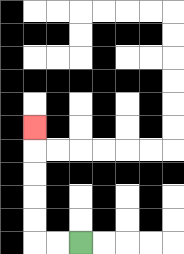{'start': '[3, 10]', 'end': '[1, 5]', 'path_directions': 'L,L,U,U,U,U,U', 'path_coordinates': '[[3, 10], [2, 10], [1, 10], [1, 9], [1, 8], [1, 7], [1, 6], [1, 5]]'}